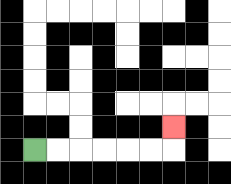{'start': '[1, 6]', 'end': '[7, 5]', 'path_directions': 'R,R,R,R,R,R,U', 'path_coordinates': '[[1, 6], [2, 6], [3, 6], [4, 6], [5, 6], [6, 6], [7, 6], [7, 5]]'}